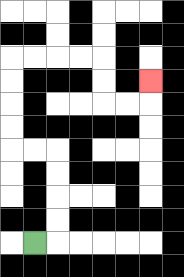{'start': '[1, 10]', 'end': '[6, 3]', 'path_directions': 'R,U,U,U,U,L,L,U,U,U,U,R,R,R,R,D,D,R,R,U', 'path_coordinates': '[[1, 10], [2, 10], [2, 9], [2, 8], [2, 7], [2, 6], [1, 6], [0, 6], [0, 5], [0, 4], [0, 3], [0, 2], [1, 2], [2, 2], [3, 2], [4, 2], [4, 3], [4, 4], [5, 4], [6, 4], [6, 3]]'}